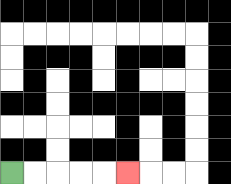{'start': '[0, 7]', 'end': '[5, 7]', 'path_directions': 'R,R,R,R,R', 'path_coordinates': '[[0, 7], [1, 7], [2, 7], [3, 7], [4, 7], [5, 7]]'}